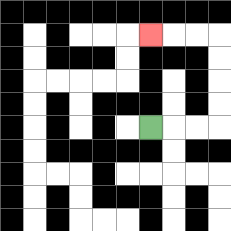{'start': '[6, 5]', 'end': '[6, 1]', 'path_directions': 'R,R,R,U,U,U,U,L,L,L', 'path_coordinates': '[[6, 5], [7, 5], [8, 5], [9, 5], [9, 4], [9, 3], [9, 2], [9, 1], [8, 1], [7, 1], [6, 1]]'}